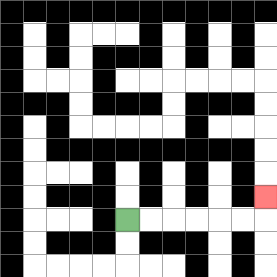{'start': '[5, 9]', 'end': '[11, 8]', 'path_directions': 'R,R,R,R,R,R,U', 'path_coordinates': '[[5, 9], [6, 9], [7, 9], [8, 9], [9, 9], [10, 9], [11, 9], [11, 8]]'}